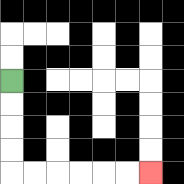{'start': '[0, 3]', 'end': '[6, 7]', 'path_directions': 'D,D,D,D,R,R,R,R,R,R', 'path_coordinates': '[[0, 3], [0, 4], [0, 5], [0, 6], [0, 7], [1, 7], [2, 7], [3, 7], [4, 7], [5, 7], [6, 7]]'}